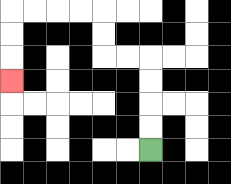{'start': '[6, 6]', 'end': '[0, 3]', 'path_directions': 'U,U,U,U,L,L,U,U,L,L,L,L,D,D,D', 'path_coordinates': '[[6, 6], [6, 5], [6, 4], [6, 3], [6, 2], [5, 2], [4, 2], [4, 1], [4, 0], [3, 0], [2, 0], [1, 0], [0, 0], [0, 1], [0, 2], [0, 3]]'}